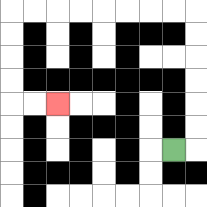{'start': '[7, 6]', 'end': '[2, 4]', 'path_directions': 'R,U,U,U,U,U,U,L,L,L,L,L,L,L,L,D,D,D,D,R,R', 'path_coordinates': '[[7, 6], [8, 6], [8, 5], [8, 4], [8, 3], [8, 2], [8, 1], [8, 0], [7, 0], [6, 0], [5, 0], [4, 0], [3, 0], [2, 0], [1, 0], [0, 0], [0, 1], [0, 2], [0, 3], [0, 4], [1, 4], [2, 4]]'}